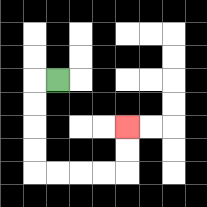{'start': '[2, 3]', 'end': '[5, 5]', 'path_directions': 'L,D,D,D,D,R,R,R,R,U,U', 'path_coordinates': '[[2, 3], [1, 3], [1, 4], [1, 5], [1, 6], [1, 7], [2, 7], [3, 7], [4, 7], [5, 7], [5, 6], [5, 5]]'}